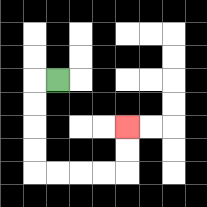{'start': '[2, 3]', 'end': '[5, 5]', 'path_directions': 'L,D,D,D,D,R,R,R,R,U,U', 'path_coordinates': '[[2, 3], [1, 3], [1, 4], [1, 5], [1, 6], [1, 7], [2, 7], [3, 7], [4, 7], [5, 7], [5, 6], [5, 5]]'}